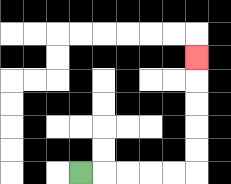{'start': '[3, 7]', 'end': '[8, 2]', 'path_directions': 'R,R,R,R,R,U,U,U,U,U', 'path_coordinates': '[[3, 7], [4, 7], [5, 7], [6, 7], [7, 7], [8, 7], [8, 6], [8, 5], [8, 4], [8, 3], [8, 2]]'}